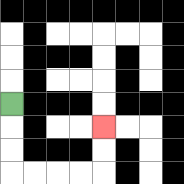{'start': '[0, 4]', 'end': '[4, 5]', 'path_directions': 'D,D,D,R,R,R,R,U,U', 'path_coordinates': '[[0, 4], [0, 5], [0, 6], [0, 7], [1, 7], [2, 7], [3, 7], [4, 7], [4, 6], [4, 5]]'}